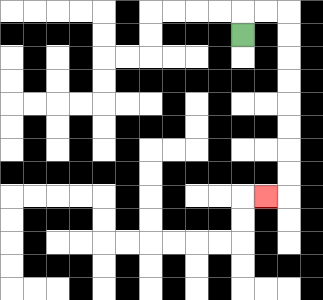{'start': '[10, 1]', 'end': '[11, 8]', 'path_directions': 'U,R,R,D,D,D,D,D,D,D,D,L', 'path_coordinates': '[[10, 1], [10, 0], [11, 0], [12, 0], [12, 1], [12, 2], [12, 3], [12, 4], [12, 5], [12, 6], [12, 7], [12, 8], [11, 8]]'}